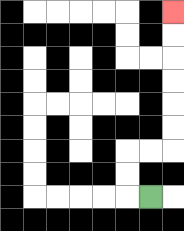{'start': '[6, 8]', 'end': '[7, 0]', 'path_directions': 'L,U,U,R,R,U,U,U,U,U,U', 'path_coordinates': '[[6, 8], [5, 8], [5, 7], [5, 6], [6, 6], [7, 6], [7, 5], [7, 4], [7, 3], [7, 2], [7, 1], [7, 0]]'}